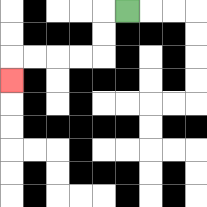{'start': '[5, 0]', 'end': '[0, 3]', 'path_directions': 'L,D,D,L,L,L,L,D', 'path_coordinates': '[[5, 0], [4, 0], [4, 1], [4, 2], [3, 2], [2, 2], [1, 2], [0, 2], [0, 3]]'}